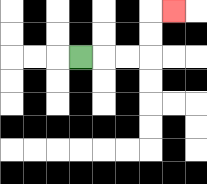{'start': '[3, 2]', 'end': '[7, 0]', 'path_directions': 'R,R,R,U,U,R', 'path_coordinates': '[[3, 2], [4, 2], [5, 2], [6, 2], [6, 1], [6, 0], [7, 0]]'}